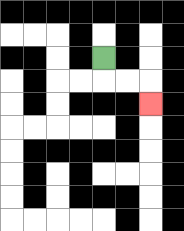{'start': '[4, 2]', 'end': '[6, 4]', 'path_directions': 'D,R,R,D', 'path_coordinates': '[[4, 2], [4, 3], [5, 3], [6, 3], [6, 4]]'}